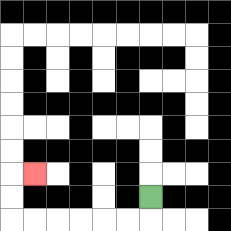{'start': '[6, 8]', 'end': '[1, 7]', 'path_directions': 'D,L,L,L,L,L,L,U,U,R', 'path_coordinates': '[[6, 8], [6, 9], [5, 9], [4, 9], [3, 9], [2, 9], [1, 9], [0, 9], [0, 8], [0, 7], [1, 7]]'}